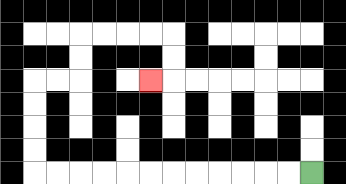{'start': '[13, 7]', 'end': '[6, 3]', 'path_directions': 'L,L,L,L,L,L,L,L,L,L,L,L,U,U,U,U,R,R,U,U,R,R,R,R,D,D,L', 'path_coordinates': '[[13, 7], [12, 7], [11, 7], [10, 7], [9, 7], [8, 7], [7, 7], [6, 7], [5, 7], [4, 7], [3, 7], [2, 7], [1, 7], [1, 6], [1, 5], [1, 4], [1, 3], [2, 3], [3, 3], [3, 2], [3, 1], [4, 1], [5, 1], [6, 1], [7, 1], [7, 2], [7, 3], [6, 3]]'}